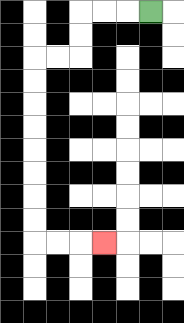{'start': '[6, 0]', 'end': '[4, 10]', 'path_directions': 'L,L,L,D,D,L,L,D,D,D,D,D,D,D,D,R,R,R', 'path_coordinates': '[[6, 0], [5, 0], [4, 0], [3, 0], [3, 1], [3, 2], [2, 2], [1, 2], [1, 3], [1, 4], [1, 5], [1, 6], [1, 7], [1, 8], [1, 9], [1, 10], [2, 10], [3, 10], [4, 10]]'}